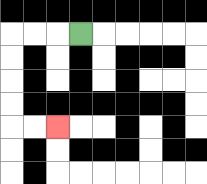{'start': '[3, 1]', 'end': '[2, 5]', 'path_directions': 'L,L,L,D,D,D,D,R,R', 'path_coordinates': '[[3, 1], [2, 1], [1, 1], [0, 1], [0, 2], [0, 3], [0, 4], [0, 5], [1, 5], [2, 5]]'}